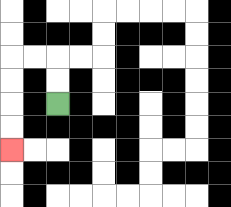{'start': '[2, 4]', 'end': '[0, 6]', 'path_directions': 'U,U,L,L,D,D,D,D', 'path_coordinates': '[[2, 4], [2, 3], [2, 2], [1, 2], [0, 2], [0, 3], [0, 4], [0, 5], [0, 6]]'}